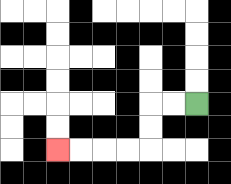{'start': '[8, 4]', 'end': '[2, 6]', 'path_directions': 'L,L,D,D,L,L,L,L', 'path_coordinates': '[[8, 4], [7, 4], [6, 4], [6, 5], [6, 6], [5, 6], [4, 6], [3, 6], [2, 6]]'}